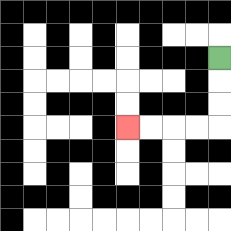{'start': '[9, 2]', 'end': '[5, 5]', 'path_directions': 'D,D,D,L,L,L,L', 'path_coordinates': '[[9, 2], [9, 3], [9, 4], [9, 5], [8, 5], [7, 5], [6, 5], [5, 5]]'}